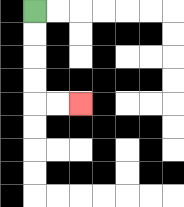{'start': '[1, 0]', 'end': '[3, 4]', 'path_directions': 'D,D,D,D,R,R', 'path_coordinates': '[[1, 0], [1, 1], [1, 2], [1, 3], [1, 4], [2, 4], [3, 4]]'}